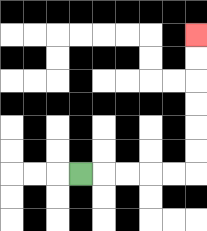{'start': '[3, 7]', 'end': '[8, 1]', 'path_directions': 'R,R,R,R,R,U,U,U,U,U,U', 'path_coordinates': '[[3, 7], [4, 7], [5, 7], [6, 7], [7, 7], [8, 7], [8, 6], [8, 5], [8, 4], [8, 3], [8, 2], [8, 1]]'}